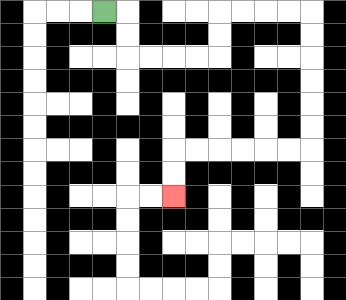{'start': '[4, 0]', 'end': '[7, 8]', 'path_directions': 'R,D,D,R,R,R,R,U,U,R,R,R,R,D,D,D,D,D,D,L,L,L,L,L,L,D,D', 'path_coordinates': '[[4, 0], [5, 0], [5, 1], [5, 2], [6, 2], [7, 2], [8, 2], [9, 2], [9, 1], [9, 0], [10, 0], [11, 0], [12, 0], [13, 0], [13, 1], [13, 2], [13, 3], [13, 4], [13, 5], [13, 6], [12, 6], [11, 6], [10, 6], [9, 6], [8, 6], [7, 6], [7, 7], [7, 8]]'}